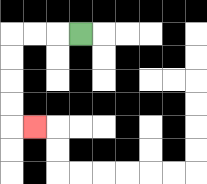{'start': '[3, 1]', 'end': '[1, 5]', 'path_directions': 'L,L,L,D,D,D,D,R', 'path_coordinates': '[[3, 1], [2, 1], [1, 1], [0, 1], [0, 2], [0, 3], [0, 4], [0, 5], [1, 5]]'}